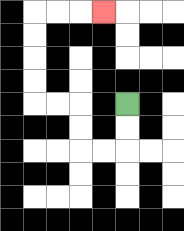{'start': '[5, 4]', 'end': '[4, 0]', 'path_directions': 'D,D,L,L,U,U,L,L,U,U,U,U,R,R,R', 'path_coordinates': '[[5, 4], [5, 5], [5, 6], [4, 6], [3, 6], [3, 5], [3, 4], [2, 4], [1, 4], [1, 3], [1, 2], [1, 1], [1, 0], [2, 0], [3, 0], [4, 0]]'}